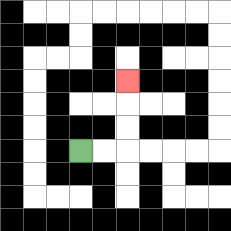{'start': '[3, 6]', 'end': '[5, 3]', 'path_directions': 'R,R,U,U,U', 'path_coordinates': '[[3, 6], [4, 6], [5, 6], [5, 5], [5, 4], [5, 3]]'}